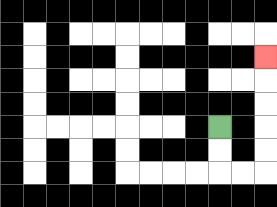{'start': '[9, 5]', 'end': '[11, 2]', 'path_directions': 'D,D,R,R,U,U,U,U,U', 'path_coordinates': '[[9, 5], [9, 6], [9, 7], [10, 7], [11, 7], [11, 6], [11, 5], [11, 4], [11, 3], [11, 2]]'}